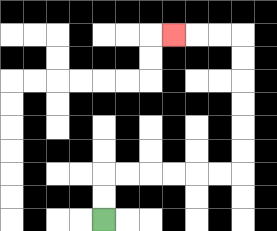{'start': '[4, 9]', 'end': '[7, 1]', 'path_directions': 'U,U,R,R,R,R,R,R,U,U,U,U,U,U,L,L,L', 'path_coordinates': '[[4, 9], [4, 8], [4, 7], [5, 7], [6, 7], [7, 7], [8, 7], [9, 7], [10, 7], [10, 6], [10, 5], [10, 4], [10, 3], [10, 2], [10, 1], [9, 1], [8, 1], [7, 1]]'}